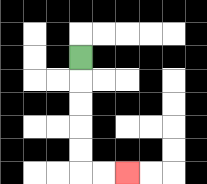{'start': '[3, 2]', 'end': '[5, 7]', 'path_directions': 'D,D,D,D,D,R,R', 'path_coordinates': '[[3, 2], [3, 3], [3, 4], [3, 5], [3, 6], [3, 7], [4, 7], [5, 7]]'}